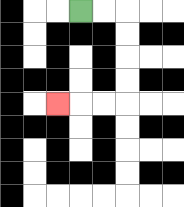{'start': '[3, 0]', 'end': '[2, 4]', 'path_directions': 'R,R,D,D,D,D,L,L,L', 'path_coordinates': '[[3, 0], [4, 0], [5, 0], [5, 1], [5, 2], [5, 3], [5, 4], [4, 4], [3, 4], [2, 4]]'}